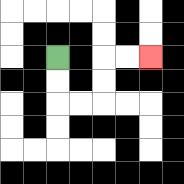{'start': '[2, 2]', 'end': '[6, 2]', 'path_directions': 'D,D,R,R,U,U,R,R', 'path_coordinates': '[[2, 2], [2, 3], [2, 4], [3, 4], [4, 4], [4, 3], [4, 2], [5, 2], [6, 2]]'}